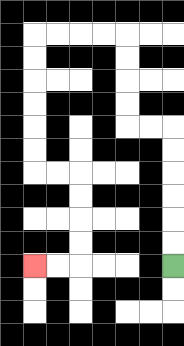{'start': '[7, 11]', 'end': '[1, 11]', 'path_directions': 'U,U,U,U,U,U,L,L,U,U,U,U,L,L,L,L,D,D,D,D,D,D,R,R,D,D,D,D,L,L', 'path_coordinates': '[[7, 11], [7, 10], [7, 9], [7, 8], [7, 7], [7, 6], [7, 5], [6, 5], [5, 5], [5, 4], [5, 3], [5, 2], [5, 1], [4, 1], [3, 1], [2, 1], [1, 1], [1, 2], [1, 3], [1, 4], [1, 5], [1, 6], [1, 7], [2, 7], [3, 7], [3, 8], [3, 9], [3, 10], [3, 11], [2, 11], [1, 11]]'}